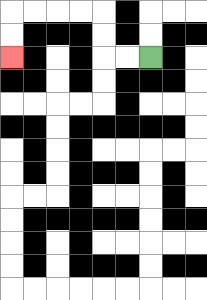{'start': '[6, 2]', 'end': '[0, 2]', 'path_directions': 'L,L,U,U,L,L,L,L,D,D', 'path_coordinates': '[[6, 2], [5, 2], [4, 2], [4, 1], [4, 0], [3, 0], [2, 0], [1, 0], [0, 0], [0, 1], [0, 2]]'}